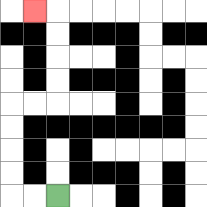{'start': '[2, 8]', 'end': '[1, 0]', 'path_directions': 'L,L,U,U,U,U,R,R,U,U,U,U,L', 'path_coordinates': '[[2, 8], [1, 8], [0, 8], [0, 7], [0, 6], [0, 5], [0, 4], [1, 4], [2, 4], [2, 3], [2, 2], [2, 1], [2, 0], [1, 0]]'}